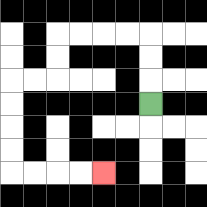{'start': '[6, 4]', 'end': '[4, 7]', 'path_directions': 'U,U,U,L,L,L,L,D,D,L,L,D,D,D,D,R,R,R,R', 'path_coordinates': '[[6, 4], [6, 3], [6, 2], [6, 1], [5, 1], [4, 1], [3, 1], [2, 1], [2, 2], [2, 3], [1, 3], [0, 3], [0, 4], [0, 5], [0, 6], [0, 7], [1, 7], [2, 7], [3, 7], [4, 7]]'}